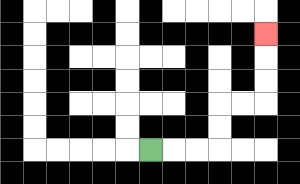{'start': '[6, 6]', 'end': '[11, 1]', 'path_directions': 'R,R,R,U,U,R,R,U,U,U', 'path_coordinates': '[[6, 6], [7, 6], [8, 6], [9, 6], [9, 5], [9, 4], [10, 4], [11, 4], [11, 3], [11, 2], [11, 1]]'}